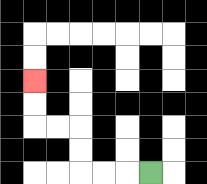{'start': '[6, 7]', 'end': '[1, 3]', 'path_directions': 'L,L,L,U,U,L,L,U,U', 'path_coordinates': '[[6, 7], [5, 7], [4, 7], [3, 7], [3, 6], [3, 5], [2, 5], [1, 5], [1, 4], [1, 3]]'}